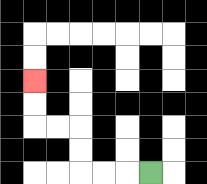{'start': '[6, 7]', 'end': '[1, 3]', 'path_directions': 'L,L,L,U,U,L,L,U,U', 'path_coordinates': '[[6, 7], [5, 7], [4, 7], [3, 7], [3, 6], [3, 5], [2, 5], [1, 5], [1, 4], [1, 3]]'}